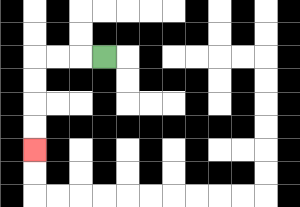{'start': '[4, 2]', 'end': '[1, 6]', 'path_directions': 'L,L,L,D,D,D,D', 'path_coordinates': '[[4, 2], [3, 2], [2, 2], [1, 2], [1, 3], [1, 4], [1, 5], [1, 6]]'}